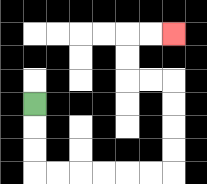{'start': '[1, 4]', 'end': '[7, 1]', 'path_directions': 'D,D,D,R,R,R,R,R,R,U,U,U,U,L,L,U,U,R,R', 'path_coordinates': '[[1, 4], [1, 5], [1, 6], [1, 7], [2, 7], [3, 7], [4, 7], [5, 7], [6, 7], [7, 7], [7, 6], [7, 5], [7, 4], [7, 3], [6, 3], [5, 3], [5, 2], [5, 1], [6, 1], [7, 1]]'}